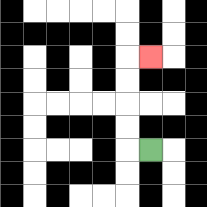{'start': '[6, 6]', 'end': '[6, 2]', 'path_directions': 'L,U,U,U,U,R', 'path_coordinates': '[[6, 6], [5, 6], [5, 5], [5, 4], [5, 3], [5, 2], [6, 2]]'}